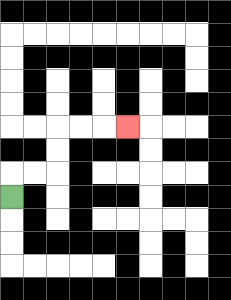{'start': '[0, 8]', 'end': '[5, 5]', 'path_directions': 'U,R,R,U,U,R,R,R', 'path_coordinates': '[[0, 8], [0, 7], [1, 7], [2, 7], [2, 6], [2, 5], [3, 5], [4, 5], [5, 5]]'}